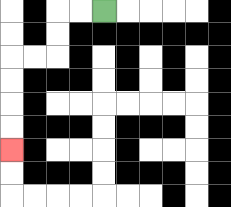{'start': '[4, 0]', 'end': '[0, 6]', 'path_directions': 'L,L,D,D,L,L,D,D,D,D', 'path_coordinates': '[[4, 0], [3, 0], [2, 0], [2, 1], [2, 2], [1, 2], [0, 2], [0, 3], [0, 4], [0, 5], [0, 6]]'}